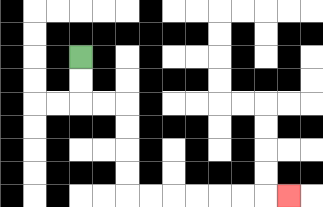{'start': '[3, 2]', 'end': '[12, 8]', 'path_directions': 'D,D,R,R,D,D,D,D,R,R,R,R,R,R,R', 'path_coordinates': '[[3, 2], [3, 3], [3, 4], [4, 4], [5, 4], [5, 5], [5, 6], [5, 7], [5, 8], [6, 8], [7, 8], [8, 8], [9, 8], [10, 8], [11, 8], [12, 8]]'}